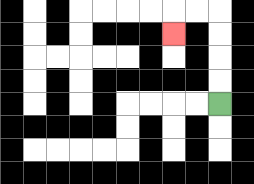{'start': '[9, 4]', 'end': '[7, 1]', 'path_directions': 'U,U,U,U,L,L,D', 'path_coordinates': '[[9, 4], [9, 3], [9, 2], [9, 1], [9, 0], [8, 0], [7, 0], [7, 1]]'}